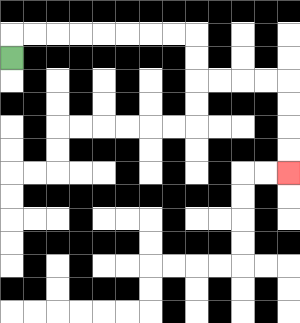{'start': '[0, 2]', 'end': '[12, 7]', 'path_directions': 'U,R,R,R,R,R,R,R,R,D,D,R,R,R,R,D,D,D,D', 'path_coordinates': '[[0, 2], [0, 1], [1, 1], [2, 1], [3, 1], [4, 1], [5, 1], [6, 1], [7, 1], [8, 1], [8, 2], [8, 3], [9, 3], [10, 3], [11, 3], [12, 3], [12, 4], [12, 5], [12, 6], [12, 7]]'}